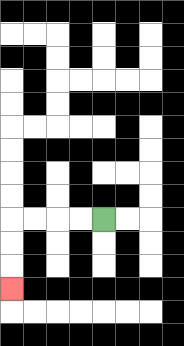{'start': '[4, 9]', 'end': '[0, 12]', 'path_directions': 'L,L,L,L,D,D,D', 'path_coordinates': '[[4, 9], [3, 9], [2, 9], [1, 9], [0, 9], [0, 10], [0, 11], [0, 12]]'}